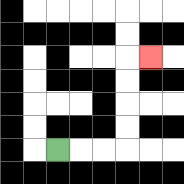{'start': '[2, 6]', 'end': '[6, 2]', 'path_directions': 'R,R,R,U,U,U,U,R', 'path_coordinates': '[[2, 6], [3, 6], [4, 6], [5, 6], [5, 5], [5, 4], [5, 3], [5, 2], [6, 2]]'}